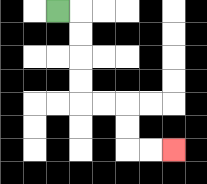{'start': '[2, 0]', 'end': '[7, 6]', 'path_directions': 'R,D,D,D,D,R,R,D,D,R,R', 'path_coordinates': '[[2, 0], [3, 0], [3, 1], [3, 2], [3, 3], [3, 4], [4, 4], [5, 4], [5, 5], [5, 6], [6, 6], [7, 6]]'}